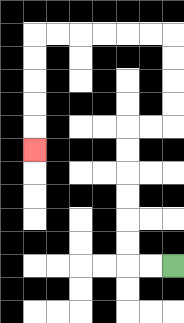{'start': '[7, 11]', 'end': '[1, 6]', 'path_directions': 'L,L,U,U,U,U,U,U,R,R,U,U,U,U,L,L,L,L,L,L,D,D,D,D,D', 'path_coordinates': '[[7, 11], [6, 11], [5, 11], [5, 10], [5, 9], [5, 8], [5, 7], [5, 6], [5, 5], [6, 5], [7, 5], [7, 4], [7, 3], [7, 2], [7, 1], [6, 1], [5, 1], [4, 1], [3, 1], [2, 1], [1, 1], [1, 2], [1, 3], [1, 4], [1, 5], [1, 6]]'}